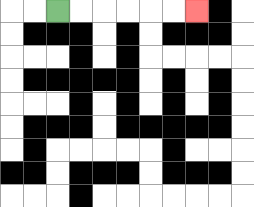{'start': '[2, 0]', 'end': '[8, 0]', 'path_directions': 'R,R,R,R,R,R', 'path_coordinates': '[[2, 0], [3, 0], [4, 0], [5, 0], [6, 0], [7, 0], [8, 0]]'}